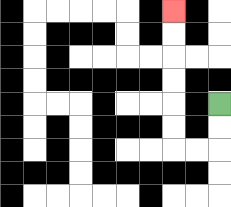{'start': '[9, 4]', 'end': '[7, 0]', 'path_directions': 'D,D,L,L,U,U,U,U,U,U', 'path_coordinates': '[[9, 4], [9, 5], [9, 6], [8, 6], [7, 6], [7, 5], [7, 4], [7, 3], [7, 2], [7, 1], [7, 0]]'}